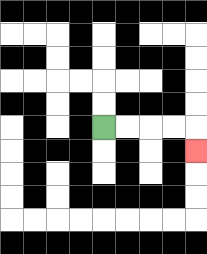{'start': '[4, 5]', 'end': '[8, 6]', 'path_directions': 'R,R,R,R,D', 'path_coordinates': '[[4, 5], [5, 5], [6, 5], [7, 5], [8, 5], [8, 6]]'}